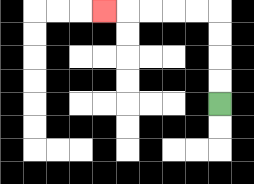{'start': '[9, 4]', 'end': '[4, 0]', 'path_directions': 'U,U,U,U,L,L,L,L,L', 'path_coordinates': '[[9, 4], [9, 3], [9, 2], [9, 1], [9, 0], [8, 0], [7, 0], [6, 0], [5, 0], [4, 0]]'}